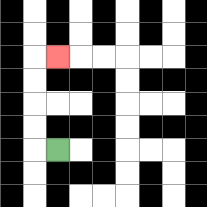{'start': '[2, 6]', 'end': '[2, 2]', 'path_directions': 'L,U,U,U,U,R', 'path_coordinates': '[[2, 6], [1, 6], [1, 5], [1, 4], [1, 3], [1, 2], [2, 2]]'}